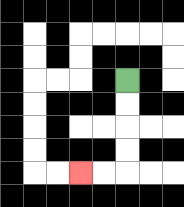{'start': '[5, 3]', 'end': '[3, 7]', 'path_directions': 'D,D,D,D,L,L', 'path_coordinates': '[[5, 3], [5, 4], [5, 5], [5, 6], [5, 7], [4, 7], [3, 7]]'}